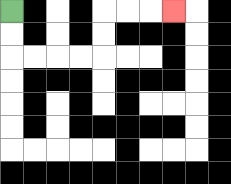{'start': '[0, 0]', 'end': '[7, 0]', 'path_directions': 'D,D,R,R,R,R,U,U,R,R,R', 'path_coordinates': '[[0, 0], [0, 1], [0, 2], [1, 2], [2, 2], [3, 2], [4, 2], [4, 1], [4, 0], [5, 0], [6, 0], [7, 0]]'}